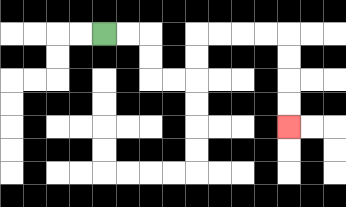{'start': '[4, 1]', 'end': '[12, 5]', 'path_directions': 'R,R,D,D,R,R,U,U,R,R,R,R,D,D,D,D', 'path_coordinates': '[[4, 1], [5, 1], [6, 1], [6, 2], [6, 3], [7, 3], [8, 3], [8, 2], [8, 1], [9, 1], [10, 1], [11, 1], [12, 1], [12, 2], [12, 3], [12, 4], [12, 5]]'}